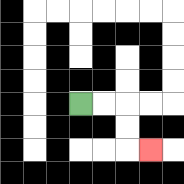{'start': '[3, 4]', 'end': '[6, 6]', 'path_directions': 'R,R,D,D,R', 'path_coordinates': '[[3, 4], [4, 4], [5, 4], [5, 5], [5, 6], [6, 6]]'}